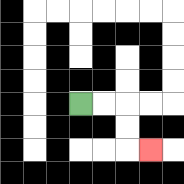{'start': '[3, 4]', 'end': '[6, 6]', 'path_directions': 'R,R,D,D,R', 'path_coordinates': '[[3, 4], [4, 4], [5, 4], [5, 5], [5, 6], [6, 6]]'}